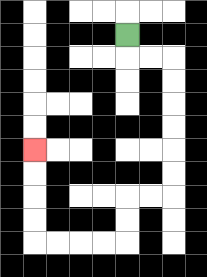{'start': '[5, 1]', 'end': '[1, 6]', 'path_directions': 'D,R,R,D,D,D,D,D,D,L,L,D,D,L,L,L,L,U,U,U,U', 'path_coordinates': '[[5, 1], [5, 2], [6, 2], [7, 2], [7, 3], [7, 4], [7, 5], [7, 6], [7, 7], [7, 8], [6, 8], [5, 8], [5, 9], [5, 10], [4, 10], [3, 10], [2, 10], [1, 10], [1, 9], [1, 8], [1, 7], [1, 6]]'}